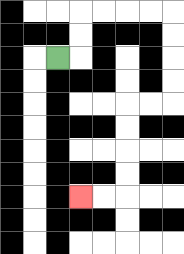{'start': '[2, 2]', 'end': '[3, 8]', 'path_directions': 'R,U,U,R,R,R,R,D,D,D,D,L,L,D,D,D,D,L,L', 'path_coordinates': '[[2, 2], [3, 2], [3, 1], [3, 0], [4, 0], [5, 0], [6, 0], [7, 0], [7, 1], [7, 2], [7, 3], [7, 4], [6, 4], [5, 4], [5, 5], [5, 6], [5, 7], [5, 8], [4, 8], [3, 8]]'}